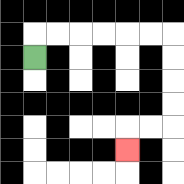{'start': '[1, 2]', 'end': '[5, 6]', 'path_directions': 'U,R,R,R,R,R,R,D,D,D,D,L,L,D', 'path_coordinates': '[[1, 2], [1, 1], [2, 1], [3, 1], [4, 1], [5, 1], [6, 1], [7, 1], [7, 2], [7, 3], [7, 4], [7, 5], [6, 5], [5, 5], [5, 6]]'}